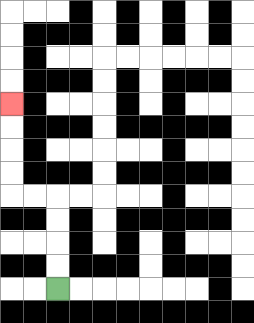{'start': '[2, 12]', 'end': '[0, 4]', 'path_directions': 'U,U,U,U,L,L,U,U,U,U', 'path_coordinates': '[[2, 12], [2, 11], [2, 10], [2, 9], [2, 8], [1, 8], [0, 8], [0, 7], [0, 6], [0, 5], [0, 4]]'}